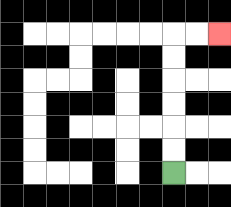{'start': '[7, 7]', 'end': '[9, 1]', 'path_directions': 'U,U,U,U,U,U,R,R', 'path_coordinates': '[[7, 7], [7, 6], [7, 5], [7, 4], [7, 3], [7, 2], [7, 1], [8, 1], [9, 1]]'}